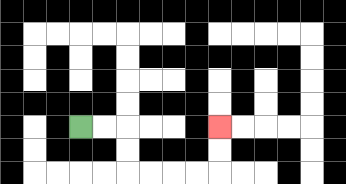{'start': '[3, 5]', 'end': '[9, 5]', 'path_directions': 'R,R,D,D,R,R,R,R,U,U', 'path_coordinates': '[[3, 5], [4, 5], [5, 5], [5, 6], [5, 7], [6, 7], [7, 7], [8, 7], [9, 7], [9, 6], [9, 5]]'}